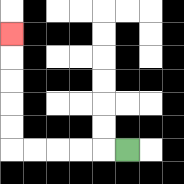{'start': '[5, 6]', 'end': '[0, 1]', 'path_directions': 'L,L,L,L,L,U,U,U,U,U', 'path_coordinates': '[[5, 6], [4, 6], [3, 6], [2, 6], [1, 6], [0, 6], [0, 5], [0, 4], [0, 3], [0, 2], [0, 1]]'}